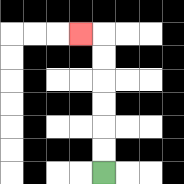{'start': '[4, 7]', 'end': '[3, 1]', 'path_directions': 'U,U,U,U,U,U,L', 'path_coordinates': '[[4, 7], [4, 6], [4, 5], [4, 4], [4, 3], [4, 2], [4, 1], [3, 1]]'}